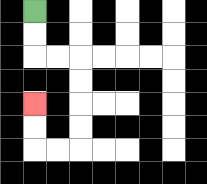{'start': '[1, 0]', 'end': '[1, 4]', 'path_directions': 'D,D,R,R,D,D,D,D,L,L,U,U', 'path_coordinates': '[[1, 0], [1, 1], [1, 2], [2, 2], [3, 2], [3, 3], [3, 4], [3, 5], [3, 6], [2, 6], [1, 6], [1, 5], [1, 4]]'}